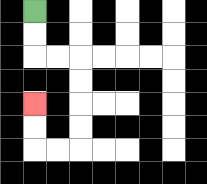{'start': '[1, 0]', 'end': '[1, 4]', 'path_directions': 'D,D,R,R,D,D,D,D,L,L,U,U', 'path_coordinates': '[[1, 0], [1, 1], [1, 2], [2, 2], [3, 2], [3, 3], [3, 4], [3, 5], [3, 6], [2, 6], [1, 6], [1, 5], [1, 4]]'}